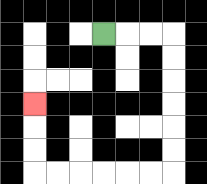{'start': '[4, 1]', 'end': '[1, 4]', 'path_directions': 'R,R,R,D,D,D,D,D,D,L,L,L,L,L,L,U,U,U', 'path_coordinates': '[[4, 1], [5, 1], [6, 1], [7, 1], [7, 2], [7, 3], [7, 4], [7, 5], [7, 6], [7, 7], [6, 7], [5, 7], [4, 7], [3, 7], [2, 7], [1, 7], [1, 6], [1, 5], [1, 4]]'}